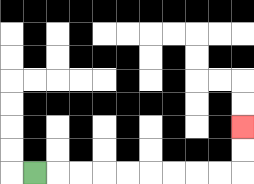{'start': '[1, 7]', 'end': '[10, 5]', 'path_directions': 'R,R,R,R,R,R,R,R,R,U,U', 'path_coordinates': '[[1, 7], [2, 7], [3, 7], [4, 7], [5, 7], [6, 7], [7, 7], [8, 7], [9, 7], [10, 7], [10, 6], [10, 5]]'}